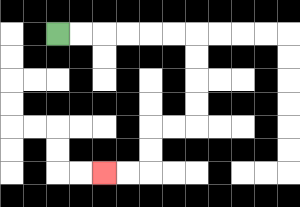{'start': '[2, 1]', 'end': '[4, 7]', 'path_directions': 'R,R,R,R,R,R,D,D,D,D,L,L,D,D,L,L', 'path_coordinates': '[[2, 1], [3, 1], [4, 1], [5, 1], [6, 1], [7, 1], [8, 1], [8, 2], [8, 3], [8, 4], [8, 5], [7, 5], [6, 5], [6, 6], [6, 7], [5, 7], [4, 7]]'}